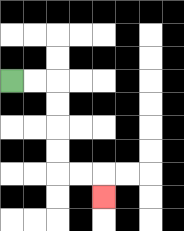{'start': '[0, 3]', 'end': '[4, 8]', 'path_directions': 'R,R,D,D,D,D,R,R,D', 'path_coordinates': '[[0, 3], [1, 3], [2, 3], [2, 4], [2, 5], [2, 6], [2, 7], [3, 7], [4, 7], [4, 8]]'}